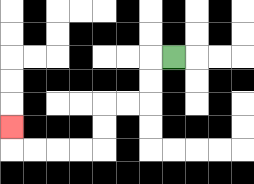{'start': '[7, 2]', 'end': '[0, 5]', 'path_directions': 'L,D,D,L,L,D,D,L,L,L,L,U', 'path_coordinates': '[[7, 2], [6, 2], [6, 3], [6, 4], [5, 4], [4, 4], [4, 5], [4, 6], [3, 6], [2, 6], [1, 6], [0, 6], [0, 5]]'}